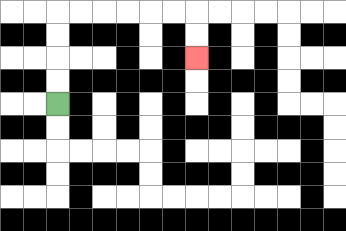{'start': '[2, 4]', 'end': '[8, 2]', 'path_directions': 'U,U,U,U,R,R,R,R,R,R,D,D', 'path_coordinates': '[[2, 4], [2, 3], [2, 2], [2, 1], [2, 0], [3, 0], [4, 0], [5, 0], [6, 0], [7, 0], [8, 0], [8, 1], [8, 2]]'}